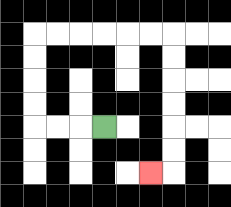{'start': '[4, 5]', 'end': '[6, 7]', 'path_directions': 'L,L,L,U,U,U,U,R,R,R,R,R,R,D,D,D,D,D,D,L', 'path_coordinates': '[[4, 5], [3, 5], [2, 5], [1, 5], [1, 4], [1, 3], [1, 2], [1, 1], [2, 1], [3, 1], [4, 1], [5, 1], [6, 1], [7, 1], [7, 2], [7, 3], [7, 4], [7, 5], [7, 6], [7, 7], [6, 7]]'}